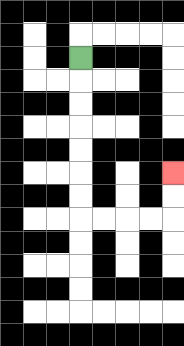{'start': '[3, 2]', 'end': '[7, 7]', 'path_directions': 'D,D,D,D,D,D,D,R,R,R,R,U,U', 'path_coordinates': '[[3, 2], [3, 3], [3, 4], [3, 5], [3, 6], [3, 7], [3, 8], [3, 9], [4, 9], [5, 9], [6, 9], [7, 9], [7, 8], [7, 7]]'}